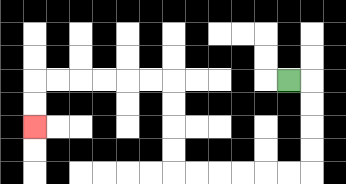{'start': '[12, 3]', 'end': '[1, 5]', 'path_directions': 'R,D,D,D,D,L,L,L,L,L,L,U,U,U,U,L,L,L,L,L,L,D,D', 'path_coordinates': '[[12, 3], [13, 3], [13, 4], [13, 5], [13, 6], [13, 7], [12, 7], [11, 7], [10, 7], [9, 7], [8, 7], [7, 7], [7, 6], [7, 5], [7, 4], [7, 3], [6, 3], [5, 3], [4, 3], [3, 3], [2, 3], [1, 3], [1, 4], [1, 5]]'}